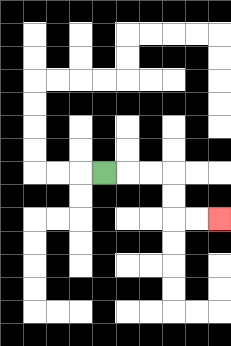{'start': '[4, 7]', 'end': '[9, 9]', 'path_directions': 'R,R,R,D,D,R,R', 'path_coordinates': '[[4, 7], [5, 7], [6, 7], [7, 7], [7, 8], [7, 9], [8, 9], [9, 9]]'}